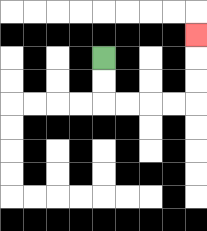{'start': '[4, 2]', 'end': '[8, 1]', 'path_directions': 'D,D,R,R,R,R,U,U,U', 'path_coordinates': '[[4, 2], [4, 3], [4, 4], [5, 4], [6, 4], [7, 4], [8, 4], [8, 3], [8, 2], [8, 1]]'}